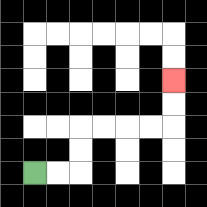{'start': '[1, 7]', 'end': '[7, 3]', 'path_directions': 'R,R,U,U,R,R,R,R,U,U', 'path_coordinates': '[[1, 7], [2, 7], [3, 7], [3, 6], [3, 5], [4, 5], [5, 5], [6, 5], [7, 5], [7, 4], [7, 3]]'}